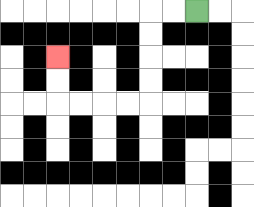{'start': '[8, 0]', 'end': '[2, 2]', 'path_directions': 'L,L,D,D,D,D,L,L,L,L,U,U', 'path_coordinates': '[[8, 0], [7, 0], [6, 0], [6, 1], [6, 2], [6, 3], [6, 4], [5, 4], [4, 4], [3, 4], [2, 4], [2, 3], [2, 2]]'}